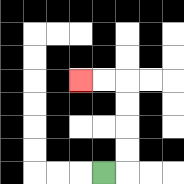{'start': '[4, 7]', 'end': '[3, 3]', 'path_directions': 'R,U,U,U,U,L,L', 'path_coordinates': '[[4, 7], [5, 7], [5, 6], [5, 5], [5, 4], [5, 3], [4, 3], [3, 3]]'}